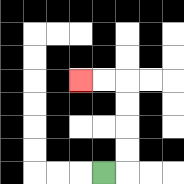{'start': '[4, 7]', 'end': '[3, 3]', 'path_directions': 'R,U,U,U,U,L,L', 'path_coordinates': '[[4, 7], [5, 7], [5, 6], [5, 5], [5, 4], [5, 3], [4, 3], [3, 3]]'}